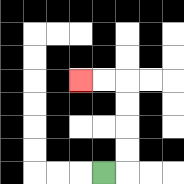{'start': '[4, 7]', 'end': '[3, 3]', 'path_directions': 'R,U,U,U,U,L,L', 'path_coordinates': '[[4, 7], [5, 7], [5, 6], [5, 5], [5, 4], [5, 3], [4, 3], [3, 3]]'}